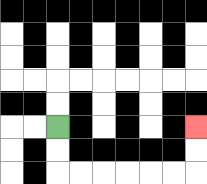{'start': '[2, 5]', 'end': '[8, 5]', 'path_directions': 'D,D,R,R,R,R,R,R,U,U', 'path_coordinates': '[[2, 5], [2, 6], [2, 7], [3, 7], [4, 7], [5, 7], [6, 7], [7, 7], [8, 7], [8, 6], [8, 5]]'}